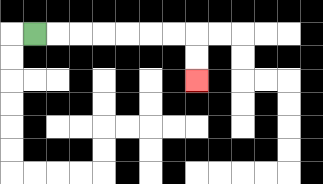{'start': '[1, 1]', 'end': '[8, 3]', 'path_directions': 'R,R,R,R,R,R,R,D,D', 'path_coordinates': '[[1, 1], [2, 1], [3, 1], [4, 1], [5, 1], [6, 1], [7, 1], [8, 1], [8, 2], [8, 3]]'}